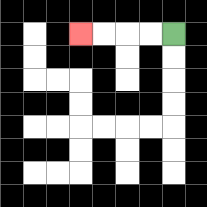{'start': '[7, 1]', 'end': '[3, 1]', 'path_directions': 'L,L,L,L', 'path_coordinates': '[[7, 1], [6, 1], [5, 1], [4, 1], [3, 1]]'}